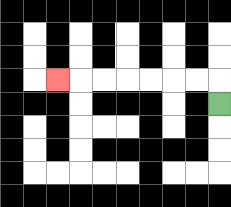{'start': '[9, 4]', 'end': '[2, 3]', 'path_directions': 'U,L,L,L,L,L,L,L', 'path_coordinates': '[[9, 4], [9, 3], [8, 3], [7, 3], [6, 3], [5, 3], [4, 3], [3, 3], [2, 3]]'}